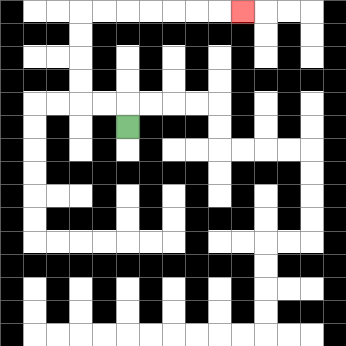{'start': '[5, 5]', 'end': '[10, 0]', 'path_directions': 'U,L,L,U,U,U,U,R,R,R,R,R,R,R', 'path_coordinates': '[[5, 5], [5, 4], [4, 4], [3, 4], [3, 3], [3, 2], [3, 1], [3, 0], [4, 0], [5, 0], [6, 0], [7, 0], [8, 0], [9, 0], [10, 0]]'}